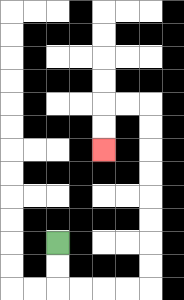{'start': '[2, 10]', 'end': '[4, 6]', 'path_directions': 'D,D,R,R,R,R,U,U,U,U,U,U,U,U,L,L,D,D', 'path_coordinates': '[[2, 10], [2, 11], [2, 12], [3, 12], [4, 12], [5, 12], [6, 12], [6, 11], [6, 10], [6, 9], [6, 8], [6, 7], [6, 6], [6, 5], [6, 4], [5, 4], [4, 4], [4, 5], [4, 6]]'}